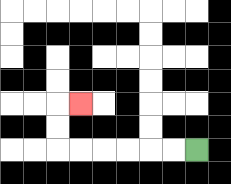{'start': '[8, 6]', 'end': '[3, 4]', 'path_directions': 'L,L,L,L,L,L,U,U,R', 'path_coordinates': '[[8, 6], [7, 6], [6, 6], [5, 6], [4, 6], [3, 6], [2, 6], [2, 5], [2, 4], [3, 4]]'}